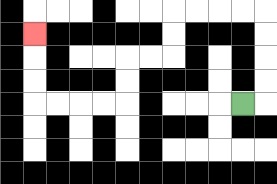{'start': '[10, 4]', 'end': '[1, 1]', 'path_directions': 'R,U,U,U,U,L,L,L,L,D,D,L,L,D,D,L,L,L,L,U,U,U', 'path_coordinates': '[[10, 4], [11, 4], [11, 3], [11, 2], [11, 1], [11, 0], [10, 0], [9, 0], [8, 0], [7, 0], [7, 1], [7, 2], [6, 2], [5, 2], [5, 3], [5, 4], [4, 4], [3, 4], [2, 4], [1, 4], [1, 3], [1, 2], [1, 1]]'}